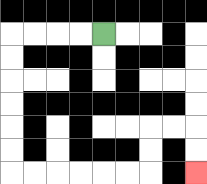{'start': '[4, 1]', 'end': '[8, 7]', 'path_directions': 'L,L,L,L,D,D,D,D,D,D,R,R,R,R,R,R,U,U,R,R,D,D', 'path_coordinates': '[[4, 1], [3, 1], [2, 1], [1, 1], [0, 1], [0, 2], [0, 3], [0, 4], [0, 5], [0, 6], [0, 7], [1, 7], [2, 7], [3, 7], [4, 7], [5, 7], [6, 7], [6, 6], [6, 5], [7, 5], [8, 5], [8, 6], [8, 7]]'}